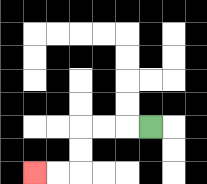{'start': '[6, 5]', 'end': '[1, 7]', 'path_directions': 'L,L,L,D,D,L,L', 'path_coordinates': '[[6, 5], [5, 5], [4, 5], [3, 5], [3, 6], [3, 7], [2, 7], [1, 7]]'}